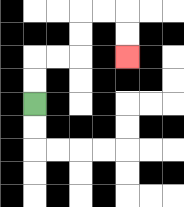{'start': '[1, 4]', 'end': '[5, 2]', 'path_directions': 'U,U,R,R,U,U,R,R,D,D', 'path_coordinates': '[[1, 4], [1, 3], [1, 2], [2, 2], [3, 2], [3, 1], [3, 0], [4, 0], [5, 0], [5, 1], [5, 2]]'}